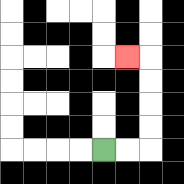{'start': '[4, 6]', 'end': '[5, 2]', 'path_directions': 'R,R,U,U,U,U,L', 'path_coordinates': '[[4, 6], [5, 6], [6, 6], [6, 5], [6, 4], [6, 3], [6, 2], [5, 2]]'}